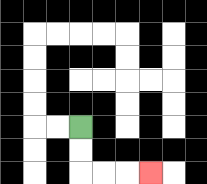{'start': '[3, 5]', 'end': '[6, 7]', 'path_directions': 'D,D,R,R,R', 'path_coordinates': '[[3, 5], [3, 6], [3, 7], [4, 7], [5, 7], [6, 7]]'}